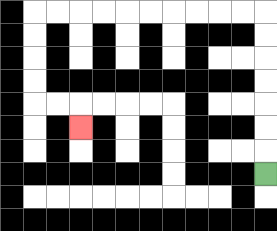{'start': '[11, 7]', 'end': '[3, 5]', 'path_directions': 'U,U,U,U,U,U,U,L,L,L,L,L,L,L,L,L,L,D,D,D,D,R,R,D', 'path_coordinates': '[[11, 7], [11, 6], [11, 5], [11, 4], [11, 3], [11, 2], [11, 1], [11, 0], [10, 0], [9, 0], [8, 0], [7, 0], [6, 0], [5, 0], [4, 0], [3, 0], [2, 0], [1, 0], [1, 1], [1, 2], [1, 3], [1, 4], [2, 4], [3, 4], [3, 5]]'}